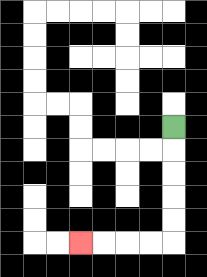{'start': '[7, 5]', 'end': '[3, 10]', 'path_directions': 'D,D,D,D,D,L,L,L,L', 'path_coordinates': '[[7, 5], [7, 6], [7, 7], [7, 8], [7, 9], [7, 10], [6, 10], [5, 10], [4, 10], [3, 10]]'}